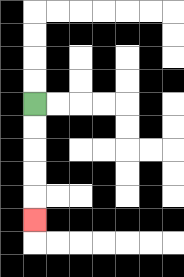{'start': '[1, 4]', 'end': '[1, 9]', 'path_directions': 'D,D,D,D,D', 'path_coordinates': '[[1, 4], [1, 5], [1, 6], [1, 7], [1, 8], [1, 9]]'}